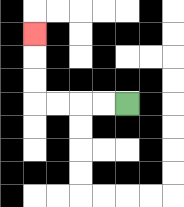{'start': '[5, 4]', 'end': '[1, 1]', 'path_directions': 'L,L,L,L,U,U,U', 'path_coordinates': '[[5, 4], [4, 4], [3, 4], [2, 4], [1, 4], [1, 3], [1, 2], [1, 1]]'}